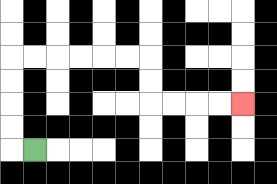{'start': '[1, 6]', 'end': '[10, 4]', 'path_directions': 'L,U,U,U,U,R,R,R,R,R,R,D,D,R,R,R,R', 'path_coordinates': '[[1, 6], [0, 6], [0, 5], [0, 4], [0, 3], [0, 2], [1, 2], [2, 2], [3, 2], [4, 2], [5, 2], [6, 2], [6, 3], [6, 4], [7, 4], [8, 4], [9, 4], [10, 4]]'}